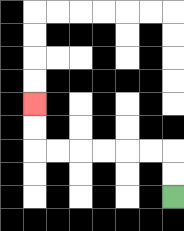{'start': '[7, 8]', 'end': '[1, 4]', 'path_directions': 'U,U,L,L,L,L,L,L,U,U', 'path_coordinates': '[[7, 8], [7, 7], [7, 6], [6, 6], [5, 6], [4, 6], [3, 6], [2, 6], [1, 6], [1, 5], [1, 4]]'}